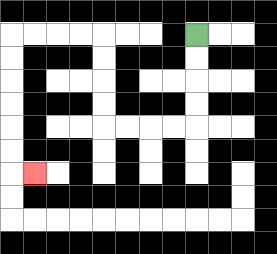{'start': '[8, 1]', 'end': '[1, 7]', 'path_directions': 'D,D,D,D,L,L,L,L,U,U,U,U,L,L,L,L,D,D,D,D,D,D,R', 'path_coordinates': '[[8, 1], [8, 2], [8, 3], [8, 4], [8, 5], [7, 5], [6, 5], [5, 5], [4, 5], [4, 4], [4, 3], [4, 2], [4, 1], [3, 1], [2, 1], [1, 1], [0, 1], [0, 2], [0, 3], [0, 4], [0, 5], [0, 6], [0, 7], [1, 7]]'}